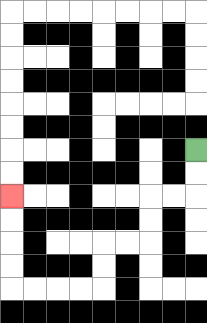{'start': '[8, 6]', 'end': '[0, 8]', 'path_directions': 'D,D,L,L,D,D,L,L,D,D,L,L,L,L,U,U,U,U', 'path_coordinates': '[[8, 6], [8, 7], [8, 8], [7, 8], [6, 8], [6, 9], [6, 10], [5, 10], [4, 10], [4, 11], [4, 12], [3, 12], [2, 12], [1, 12], [0, 12], [0, 11], [0, 10], [0, 9], [0, 8]]'}